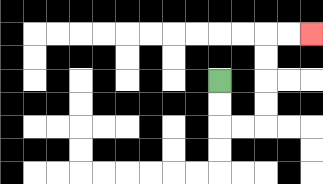{'start': '[9, 3]', 'end': '[13, 1]', 'path_directions': 'D,D,R,R,U,U,U,U,R,R', 'path_coordinates': '[[9, 3], [9, 4], [9, 5], [10, 5], [11, 5], [11, 4], [11, 3], [11, 2], [11, 1], [12, 1], [13, 1]]'}